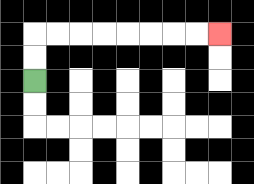{'start': '[1, 3]', 'end': '[9, 1]', 'path_directions': 'U,U,R,R,R,R,R,R,R,R', 'path_coordinates': '[[1, 3], [1, 2], [1, 1], [2, 1], [3, 1], [4, 1], [5, 1], [6, 1], [7, 1], [8, 1], [9, 1]]'}